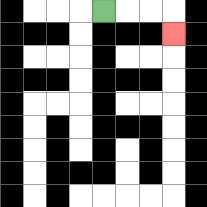{'start': '[4, 0]', 'end': '[7, 1]', 'path_directions': 'R,R,R,D', 'path_coordinates': '[[4, 0], [5, 0], [6, 0], [7, 0], [7, 1]]'}